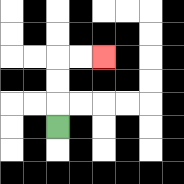{'start': '[2, 5]', 'end': '[4, 2]', 'path_directions': 'U,U,U,R,R', 'path_coordinates': '[[2, 5], [2, 4], [2, 3], [2, 2], [3, 2], [4, 2]]'}